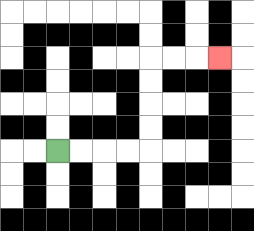{'start': '[2, 6]', 'end': '[9, 2]', 'path_directions': 'R,R,R,R,U,U,U,U,R,R,R', 'path_coordinates': '[[2, 6], [3, 6], [4, 6], [5, 6], [6, 6], [6, 5], [6, 4], [6, 3], [6, 2], [7, 2], [8, 2], [9, 2]]'}